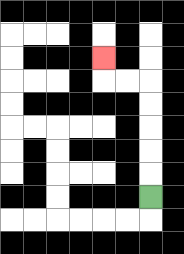{'start': '[6, 8]', 'end': '[4, 2]', 'path_directions': 'U,U,U,U,U,L,L,U', 'path_coordinates': '[[6, 8], [6, 7], [6, 6], [6, 5], [6, 4], [6, 3], [5, 3], [4, 3], [4, 2]]'}